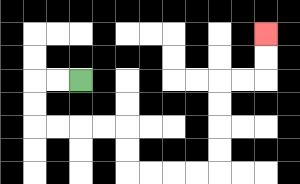{'start': '[3, 3]', 'end': '[11, 1]', 'path_directions': 'L,L,D,D,R,R,R,R,D,D,R,R,R,R,U,U,U,U,R,R,U,U', 'path_coordinates': '[[3, 3], [2, 3], [1, 3], [1, 4], [1, 5], [2, 5], [3, 5], [4, 5], [5, 5], [5, 6], [5, 7], [6, 7], [7, 7], [8, 7], [9, 7], [9, 6], [9, 5], [9, 4], [9, 3], [10, 3], [11, 3], [11, 2], [11, 1]]'}